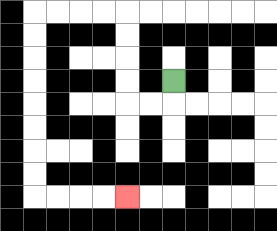{'start': '[7, 3]', 'end': '[5, 8]', 'path_directions': 'D,L,L,U,U,U,U,L,L,L,L,D,D,D,D,D,D,D,D,R,R,R,R', 'path_coordinates': '[[7, 3], [7, 4], [6, 4], [5, 4], [5, 3], [5, 2], [5, 1], [5, 0], [4, 0], [3, 0], [2, 0], [1, 0], [1, 1], [1, 2], [1, 3], [1, 4], [1, 5], [1, 6], [1, 7], [1, 8], [2, 8], [3, 8], [4, 8], [5, 8]]'}